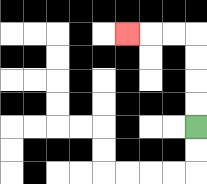{'start': '[8, 5]', 'end': '[5, 1]', 'path_directions': 'U,U,U,U,L,L,L', 'path_coordinates': '[[8, 5], [8, 4], [8, 3], [8, 2], [8, 1], [7, 1], [6, 1], [5, 1]]'}